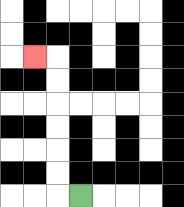{'start': '[3, 8]', 'end': '[1, 2]', 'path_directions': 'L,U,U,U,U,U,U,L', 'path_coordinates': '[[3, 8], [2, 8], [2, 7], [2, 6], [2, 5], [2, 4], [2, 3], [2, 2], [1, 2]]'}